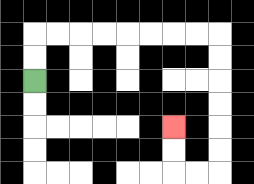{'start': '[1, 3]', 'end': '[7, 5]', 'path_directions': 'U,U,R,R,R,R,R,R,R,R,D,D,D,D,D,D,L,L,U,U', 'path_coordinates': '[[1, 3], [1, 2], [1, 1], [2, 1], [3, 1], [4, 1], [5, 1], [6, 1], [7, 1], [8, 1], [9, 1], [9, 2], [9, 3], [9, 4], [9, 5], [9, 6], [9, 7], [8, 7], [7, 7], [7, 6], [7, 5]]'}